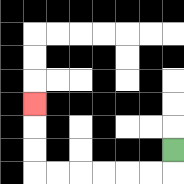{'start': '[7, 6]', 'end': '[1, 4]', 'path_directions': 'D,L,L,L,L,L,L,U,U,U', 'path_coordinates': '[[7, 6], [7, 7], [6, 7], [5, 7], [4, 7], [3, 7], [2, 7], [1, 7], [1, 6], [1, 5], [1, 4]]'}